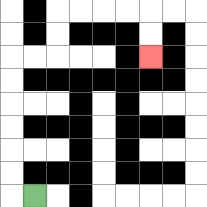{'start': '[1, 8]', 'end': '[6, 2]', 'path_directions': 'L,U,U,U,U,U,U,R,R,U,U,R,R,R,R,D,D', 'path_coordinates': '[[1, 8], [0, 8], [0, 7], [0, 6], [0, 5], [0, 4], [0, 3], [0, 2], [1, 2], [2, 2], [2, 1], [2, 0], [3, 0], [4, 0], [5, 0], [6, 0], [6, 1], [6, 2]]'}